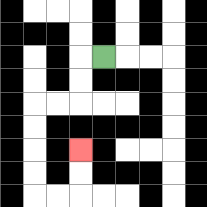{'start': '[4, 2]', 'end': '[3, 6]', 'path_directions': 'L,D,D,L,L,D,D,D,D,R,R,U,U', 'path_coordinates': '[[4, 2], [3, 2], [3, 3], [3, 4], [2, 4], [1, 4], [1, 5], [1, 6], [1, 7], [1, 8], [2, 8], [3, 8], [3, 7], [3, 6]]'}